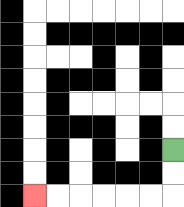{'start': '[7, 6]', 'end': '[1, 8]', 'path_directions': 'D,D,L,L,L,L,L,L', 'path_coordinates': '[[7, 6], [7, 7], [7, 8], [6, 8], [5, 8], [4, 8], [3, 8], [2, 8], [1, 8]]'}